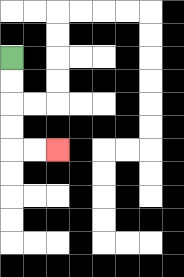{'start': '[0, 2]', 'end': '[2, 6]', 'path_directions': 'D,D,D,D,R,R', 'path_coordinates': '[[0, 2], [0, 3], [0, 4], [0, 5], [0, 6], [1, 6], [2, 6]]'}